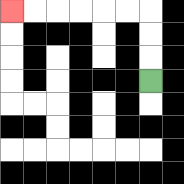{'start': '[6, 3]', 'end': '[0, 0]', 'path_directions': 'U,U,U,L,L,L,L,L,L', 'path_coordinates': '[[6, 3], [6, 2], [6, 1], [6, 0], [5, 0], [4, 0], [3, 0], [2, 0], [1, 0], [0, 0]]'}